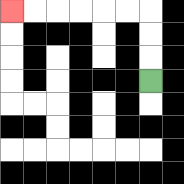{'start': '[6, 3]', 'end': '[0, 0]', 'path_directions': 'U,U,U,L,L,L,L,L,L', 'path_coordinates': '[[6, 3], [6, 2], [6, 1], [6, 0], [5, 0], [4, 0], [3, 0], [2, 0], [1, 0], [0, 0]]'}